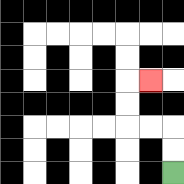{'start': '[7, 7]', 'end': '[6, 3]', 'path_directions': 'U,U,L,L,U,U,R', 'path_coordinates': '[[7, 7], [7, 6], [7, 5], [6, 5], [5, 5], [5, 4], [5, 3], [6, 3]]'}